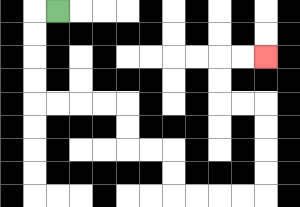{'start': '[2, 0]', 'end': '[11, 2]', 'path_directions': 'L,D,D,D,D,R,R,R,R,D,D,R,R,D,D,R,R,R,R,U,U,U,U,L,L,U,U,R,R', 'path_coordinates': '[[2, 0], [1, 0], [1, 1], [1, 2], [1, 3], [1, 4], [2, 4], [3, 4], [4, 4], [5, 4], [5, 5], [5, 6], [6, 6], [7, 6], [7, 7], [7, 8], [8, 8], [9, 8], [10, 8], [11, 8], [11, 7], [11, 6], [11, 5], [11, 4], [10, 4], [9, 4], [9, 3], [9, 2], [10, 2], [11, 2]]'}